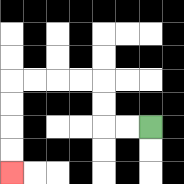{'start': '[6, 5]', 'end': '[0, 7]', 'path_directions': 'L,L,U,U,L,L,L,L,D,D,D,D', 'path_coordinates': '[[6, 5], [5, 5], [4, 5], [4, 4], [4, 3], [3, 3], [2, 3], [1, 3], [0, 3], [0, 4], [0, 5], [0, 6], [0, 7]]'}